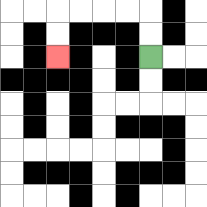{'start': '[6, 2]', 'end': '[2, 2]', 'path_directions': 'U,U,L,L,L,L,D,D', 'path_coordinates': '[[6, 2], [6, 1], [6, 0], [5, 0], [4, 0], [3, 0], [2, 0], [2, 1], [2, 2]]'}